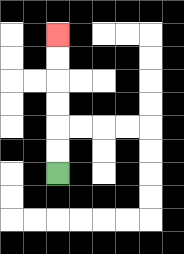{'start': '[2, 7]', 'end': '[2, 1]', 'path_directions': 'U,U,U,U,U,U', 'path_coordinates': '[[2, 7], [2, 6], [2, 5], [2, 4], [2, 3], [2, 2], [2, 1]]'}